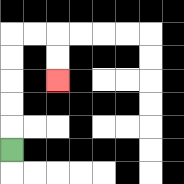{'start': '[0, 6]', 'end': '[2, 3]', 'path_directions': 'U,U,U,U,U,R,R,D,D', 'path_coordinates': '[[0, 6], [0, 5], [0, 4], [0, 3], [0, 2], [0, 1], [1, 1], [2, 1], [2, 2], [2, 3]]'}